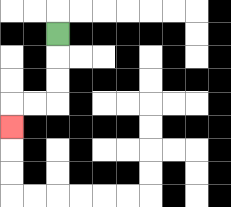{'start': '[2, 1]', 'end': '[0, 5]', 'path_directions': 'D,D,D,L,L,D', 'path_coordinates': '[[2, 1], [2, 2], [2, 3], [2, 4], [1, 4], [0, 4], [0, 5]]'}